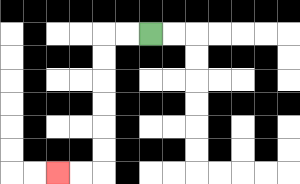{'start': '[6, 1]', 'end': '[2, 7]', 'path_directions': 'L,L,D,D,D,D,D,D,L,L', 'path_coordinates': '[[6, 1], [5, 1], [4, 1], [4, 2], [4, 3], [4, 4], [4, 5], [4, 6], [4, 7], [3, 7], [2, 7]]'}